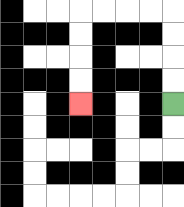{'start': '[7, 4]', 'end': '[3, 4]', 'path_directions': 'U,U,U,U,L,L,L,L,D,D,D,D', 'path_coordinates': '[[7, 4], [7, 3], [7, 2], [7, 1], [7, 0], [6, 0], [5, 0], [4, 0], [3, 0], [3, 1], [3, 2], [3, 3], [3, 4]]'}